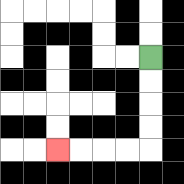{'start': '[6, 2]', 'end': '[2, 6]', 'path_directions': 'D,D,D,D,L,L,L,L', 'path_coordinates': '[[6, 2], [6, 3], [6, 4], [6, 5], [6, 6], [5, 6], [4, 6], [3, 6], [2, 6]]'}